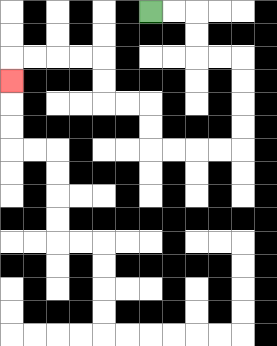{'start': '[6, 0]', 'end': '[0, 3]', 'path_directions': 'R,R,D,D,R,R,D,D,D,D,L,L,L,L,U,U,L,L,U,U,L,L,L,L,D', 'path_coordinates': '[[6, 0], [7, 0], [8, 0], [8, 1], [8, 2], [9, 2], [10, 2], [10, 3], [10, 4], [10, 5], [10, 6], [9, 6], [8, 6], [7, 6], [6, 6], [6, 5], [6, 4], [5, 4], [4, 4], [4, 3], [4, 2], [3, 2], [2, 2], [1, 2], [0, 2], [0, 3]]'}